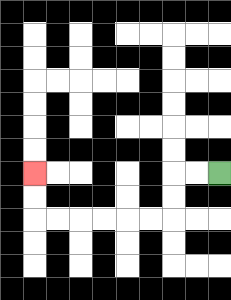{'start': '[9, 7]', 'end': '[1, 7]', 'path_directions': 'L,L,D,D,L,L,L,L,L,L,U,U', 'path_coordinates': '[[9, 7], [8, 7], [7, 7], [7, 8], [7, 9], [6, 9], [5, 9], [4, 9], [3, 9], [2, 9], [1, 9], [1, 8], [1, 7]]'}